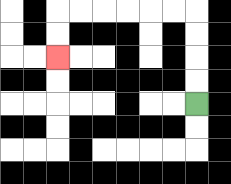{'start': '[8, 4]', 'end': '[2, 2]', 'path_directions': 'U,U,U,U,L,L,L,L,L,L,D,D', 'path_coordinates': '[[8, 4], [8, 3], [8, 2], [8, 1], [8, 0], [7, 0], [6, 0], [5, 0], [4, 0], [3, 0], [2, 0], [2, 1], [2, 2]]'}